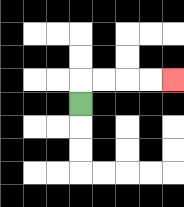{'start': '[3, 4]', 'end': '[7, 3]', 'path_directions': 'U,R,R,R,R', 'path_coordinates': '[[3, 4], [3, 3], [4, 3], [5, 3], [6, 3], [7, 3]]'}